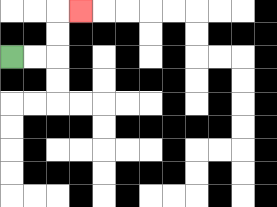{'start': '[0, 2]', 'end': '[3, 0]', 'path_directions': 'R,R,U,U,R', 'path_coordinates': '[[0, 2], [1, 2], [2, 2], [2, 1], [2, 0], [3, 0]]'}